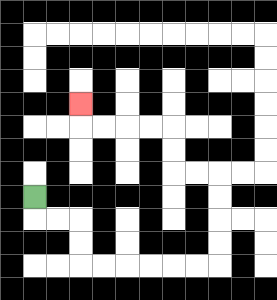{'start': '[1, 8]', 'end': '[3, 4]', 'path_directions': 'D,R,R,D,D,R,R,R,R,R,R,U,U,U,U,L,L,U,U,L,L,L,L,U', 'path_coordinates': '[[1, 8], [1, 9], [2, 9], [3, 9], [3, 10], [3, 11], [4, 11], [5, 11], [6, 11], [7, 11], [8, 11], [9, 11], [9, 10], [9, 9], [9, 8], [9, 7], [8, 7], [7, 7], [7, 6], [7, 5], [6, 5], [5, 5], [4, 5], [3, 5], [3, 4]]'}